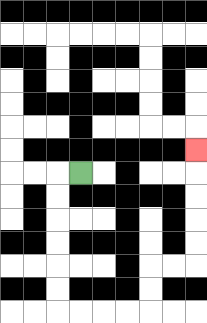{'start': '[3, 7]', 'end': '[8, 6]', 'path_directions': 'L,D,D,D,D,D,D,R,R,R,R,U,U,R,R,U,U,U,U,U', 'path_coordinates': '[[3, 7], [2, 7], [2, 8], [2, 9], [2, 10], [2, 11], [2, 12], [2, 13], [3, 13], [4, 13], [5, 13], [6, 13], [6, 12], [6, 11], [7, 11], [8, 11], [8, 10], [8, 9], [8, 8], [8, 7], [8, 6]]'}